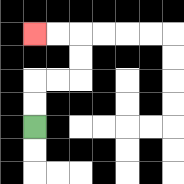{'start': '[1, 5]', 'end': '[1, 1]', 'path_directions': 'U,U,R,R,U,U,L,L', 'path_coordinates': '[[1, 5], [1, 4], [1, 3], [2, 3], [3, 3], [3, 2], [3, 1], [2, 1], [1, 1]]'}